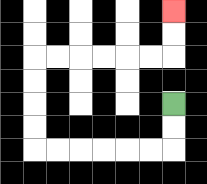{'start': '[7, 4]', 'end': '[7, 0]', 'path_directions': 'D,D,L,L,L,L,L,L,U,U,U,U,R,R,R,R,R,R,U,U', 'path_coordinates': '[[7, 4], [7, 5], [7, 6], [6, 6], [5, 6], [4, 6], [3, 6], [2, 6], [1, 6], [1, 5], [1, 4], [1, 3], [1, 2], [2, 2], [3, 2], [4, 2], [5, 2], [6, 2], [7, 2], [7, 1], [7, 0]]'}